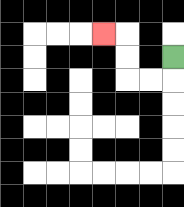{'start': '[7, 2]', 'end': '[4, 1]', 'path_directions': 'D,L,L,U,U,L', 'path_coordinates': '[[7, 2], [7, 3], [6, 3], [5, 3], [5, 2], [5, 1], [4, 1]]'}